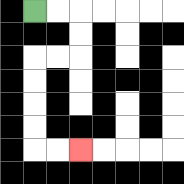{'start': '[1, 0]', 'end': '[3, 6]', 'path_directions': 'R,R,D,D,L,L,D,D,D,D,R,R', 'path_coordinates': '[[1, 0], [2, 0], [3, 0], [3, 1], [3, 2], [2, 2], [1, 2], [1, 3], [1, 4], [1, 5], [1, 6], [2, 6], [3, 6]]'}